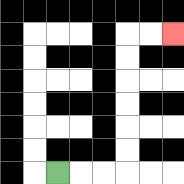{'start': '[2, 7]', 'end': '[7, 1]', 'path_directions': 'R,R,R,U,U,U,U,U,U,R,R', 'path_coordinates': '[[2, 7], [3, 7], [4, 7], [5, 7], [5, 6], [5, 5], [5, 4], [5, 3], [5, 2], [5, 1], [6, 1], [7, 1]]'}